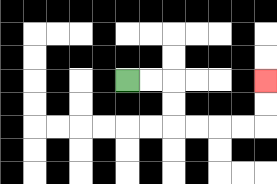{'start': '[5, 3]', 'end': '[11, 3]', 'path_directions': 'R,R,D,D,R,R,R,R,U,U', 'path_coordinates': '[[5, 3], [6, 3], [7, 3], [7, 4], [7, 5], [8, 5], [9, 5], [10, 5], [11, 5], [11, 4], [11, 3]]'}